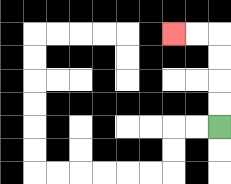{'start': '[9, 5]', 'end': '[7, 1]', 'path_directions': 'U,U,U,U,L,L', 'path_coordinates': '[[9, 5], [9, 4], [9, 3], [9, 2], [9, 1], [8, 1], [7, 1]]'}